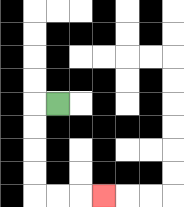{'start': '[2, 4]', 'end': '[4, 8]', 'path_directions': 'L,D,D,D,D,R,R,R', 'path_coordinates': '[[2, 4], [1, 4], [1, 5], [1, 6], [1, 7], [1, 8], [2, 8], [3, 8], [4, 8]]'}